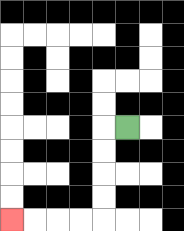{'start': '[5, 5]', 'end': '[0, 9]', 'path_directions': 'L,D,D,D,D,L,L,L,L', 'path_coordinates': '[[5, 5], [4, 5], [4, 6], [4, 7], [4, 8], [4, 9], [3, 9], [2, 9], [1, 9], [0, 9]]'}